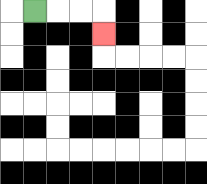{'start': '[1, 0]', 'end': '[4, 1]', 'path_directions': 'R,R,R,D', 'path_coordinates': '[[1, 0], [2, 0], [3, 0], [4, 0], [4, 1]]'}